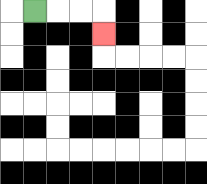{'start': '[1, 0]', 'end': '[4, 1]', 'path_directions': 'R,R,R,D', 'path_coordinates': '[[1, 0], [2, 0], [3, 0], [4, 0], [4, 1]]'}